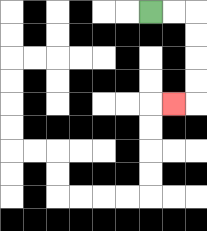{'start': '[6, 0]', 'end': '[7, 4]', 'path_directions': 'R,R,D,D,D,D,L', 'path_coordinates': '[[6, 0], [7, 0], [8, 0], [8, 1], [8, 2], [8, 3], [8, 4], [7, 4]]'}